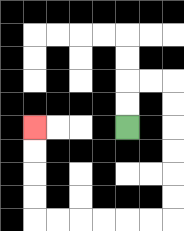{'start': '[5, 5]', 'end': '[1, 5]', 'path_directions': 'U,U,R,R,D,D,D,D,D,D,L,L,L,L,L,L,U,U,U,U', 'path_coordinates': '[[5, 5], [5, 4], [5, 3], [6, 3], [7, 3], [7, 4], [7, 5], [7, 6], [7, 7], [7, 8], [7, 9], [6, 9], [5, 9], [4, 9], [3, 9], [2, 9], [1, 9], [1, 8], [1, 7], [1, 6], [1, 5]]'}